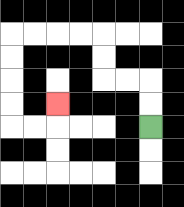{'start': '[6, 5]', 'end': '[2, 4]', 'path_directions': 'U,U,L,L,U,U,L,L,L,L,D,D,D,D,R,R,U', 'path_coordinates': '[[6, 5], [6, 4], [6, 3], [5, 3], [4, 3], [4, 2], [4, 1], [3, 1], [2, 1], [1, 1], [0, 1], [0, 2], [0, 3], [0, 4], [0, 5], [1, 5], [2, 5], [2, 4]]'}